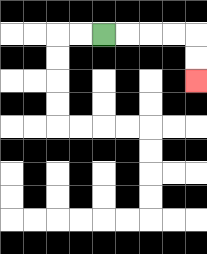{'start': '[4, 1]', 'end': '[8, 3]', 'path_directions': 'R,R,R,R,D,D', 'path_coordinates': '[[4, 1], [5, 1], [6, 1], [7, 1], [8, 1], [8, 2], [8, 3]]'}